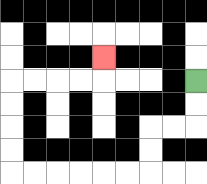{'start': '[8, 3]', 'end': '[4, 2]', 'path_directions': 'D,D,L,L,D,D,L,L,L,L,L,L,U,U,U,U,R,R,R,R,U', 'path_coordinates': '[[8, 3], [8, 4], [8, 5], [7, 5], [6, 5], [6, 6], [6, 7], [5, 7], [4, 7], [3, 7], [2, 7], [1, 7], [0, 7], [0, 6], [0, 5], [0, 4], [0, 3], [1, 3], [2, 3], [3, 3], [4, 3], [4, 2]]'}